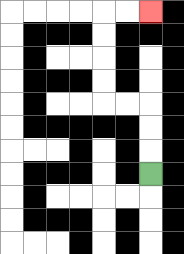{'start': '[6, 7]', 'end': '[6, 0]', 'path_directions': 'U,U,U,L,L,U,U,U,U,R,R', 'path_coordinates': '[[6, 7], [6, 6], [6, 5], [6, 4], [5, 4], [4, 4], [4, 3], [4, 2], [4, 1], [4, 0], [5, 0], [6, 0]]'}